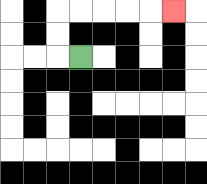{'start': '[3, 2]', 'end': '[7, 0]', 'path_directions': 'L,U,U,R,R,R,R,R', 'path_coordinates': '[[3, 2], [2, 2], [2, 1], [2, 0], [3, 0], [4, 0], [5, 0], [6, 0], [7, 0]]'}